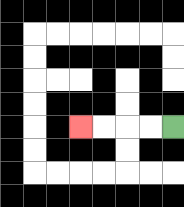{'start': '[7, 5]', 'end': '[3, 5]', 'path_directions': 'L,L,L,L', 'path_coordinates': '[[7, 5], [6, 5], [5, 5], [4, 5], [3, 5]]'}